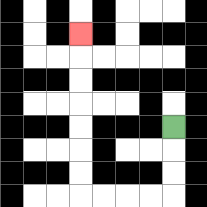{'start': '[7, 5]', 'end': '[3, 1]', 'path_directions': 'D,D,D,L,L,L,L,U,U,U,U,U,U,U', 'path_coordinates': '[[7, 5], [7, 6], [7, 7], [7, 8], [6, 8], [5, 8], [4, 8], [3, 8], [3, 7], [3, 6], [3, 5], [3, 4], [3, 3], [3, 2], [3, 1]]'}